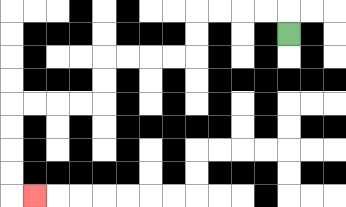{'start': '[12, 1]', 'end': '[1, 8]', 'path_directions': 'U,L,L,L,L,D,D,L,L,L,L,D,D,L,L,L,L,D,D,D,D,R', 'path_coordinates': '[[12, 1], [12, 0], [11, 0], [10, 0], [9, 0], [8, 0], [8, 1], [8, 2], [7, 2], [6, 2], [5, 2], [4, 2], [4, 3], [4, 4], [3, 4], [2, 4], [1, 4], [0, 4], [0, 5], [0, 6], [0, 7], [0, 8], [1, 8]]'}